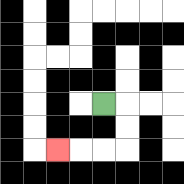{'start': '[4, 4]', 'end': '[2, 6]', 'path_directions': 'R,D,D,L,L,L', 'path_coordinates': '[[4, 4], [5, 4], [5, 5], [5, 6], [4, 6], [3, 6], [2, 6]]'}